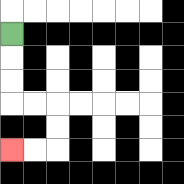{'start': '[0, 1]', 'end': '[0, 6]', 'path_directions': 'D,D,D,R,R,D,D,L,L', 'path_coordinates': '[[0, 1], [0, 2], [0, 3], [0, 4], [1, 4], [2, 4], [2, 5], [2, 6], [1, 6], [0, 6]]'}